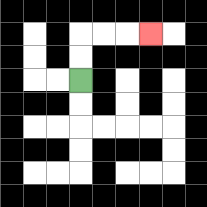{'start': '[3, 3]', 'end': '[6, 1]', 'path_directions': 'U,U,R,R,R', 'path_coordinates': '[[3, 3], [3, 2], [3, 1], [4, 1], [5, 1], [6, 1]]'}